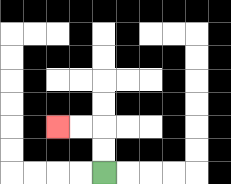{'start': '[4, 7]', 'end': '[2, 5]', 'path_directions': 'U,U,L,L', 'path_coordinates': '[[4, 7], [4, 6], [4, 5], [3, 5], [2, 5]]'}